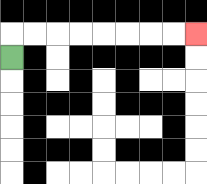{'start': '[0, 2]', 'end': '[8, 1]', 'path_directions': 'U,R,R,R,R,R,R,R,R', 'path_coordinates': '[[0, 2], [0, 1], [1, 1], [2, 1], [3, 1], [4, 1], [5, 1], [6, 1], [7, 1], [8, 1]]'}